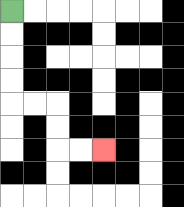{'start': '[0, 0]', 'end': '[4, 6]', 'path_directions': 'D,D,D,D,R,R,D,D,R,R', 'path_coordinates': '[[0, 0], [0, 1], [0, 2], [0, 3], [0, 4], [1, 4], [2, 4], [2, 5], [2, 6], [3, 6], [4, 6]]'}